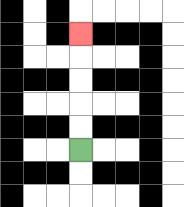{'start': '[3, 6]', 'end': '[3, 1]', 'path_directions': 'U,U,U,U,U', 'path_coordinates': '[[3, 6], [3, 5], [3, 4], [3, 3], [3, 2], [3, 1]]'}